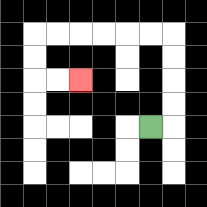{'start': '[6, 5]', 'end': '[3, 3]', 'path_directions': 'R,U,U,U,U,L,L,L,L,L,L,D,D,R,R', 'path_coordinates': '[[6, 5], [7, 5], [7, 4], [7, 3], [7, 2], [7, 1], [6, 1], [5, 1], [4, 1], [3, 1], [2, 1], [1, 1], [1, 2], [1, 3], [2, 3], [3, 3]]'}